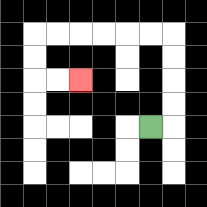{'start': '[6, 5]', 'end': '[3, 3]', 'path_directions': 'R,U,U,U,U,L,L,L,L,L,L,D,D,R,R', 'path_coordinates': '[[6, 5], [7, 5], [7, 4], [7, 3], [7, 2], [7, 1], [6, 1], [5, 1], [4, 1], [3, 1], [2, 1], [1, 1], [1, 2], [1, 3], [2, 3], [3, 3]]'}